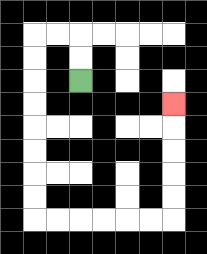{'start': '[3, 3]', 'end': '[7, 4]', 'path_directions': 'U,U,L,L,D,D,D,D,D,D,D,D,R,R,R,R,R,R,U,U,U,U,U', 'path_coordinates': '[[3, 3], [3, 2], [3, 1], [2, 1], [1, 1], [1, 2], [1, 3], [1, 4], [1, 5], [1, 6], [1, 7], [1, 8], [1, 9], [2, 9], [3, 9], [4, 9], [5, 9], [6, 9], [7, 9], [7, 8], [7, 7], [7, 6], [7, 5], [7, 4]]'}